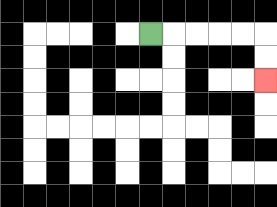{'start': '[6, 1]', 'end': '[11, 3]', 'path_directions': 'R,R,R,R,R,D,D', 'path_coordinates': '[[6, 1], [7, 1], [8, 1], [9, 1], [10, 1], [11, 1], [11, 2], [11, 3]]'}